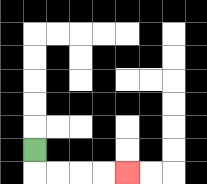{'start': '[1, 6]', 'end': '[5, 7]', 'path_directions': 'D,R,R,R,R', 'path_coordinates': '[[1, 6], [1, 7], [2, 7], [3, 7], [4, 7], [5, 7]]'}